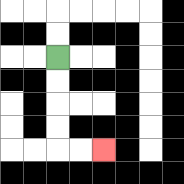{'start': '[2, 2]', 'end': '[4, 6]', 'path_directions': 'D,D,D,D,R,R', 'path_coordinates': '[[2, 2], [2, 3], [2, 4], [2, 5], [2, 6], [3, 6], [4, 6]]'}